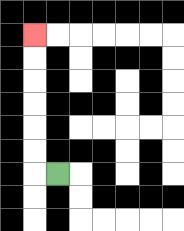{'start': '[2, 7]', 'end': '[1, 1]', 'path_directions': 'L,U,U,U,U,U,U', 'path_coordinates': '[[2, 7], [1, 7], [1, 6], [1, 5], [1, 4], [1, 3], [1, 2], [1, 1]]'}